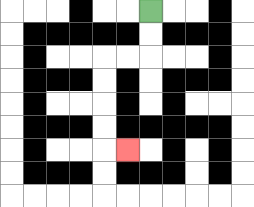{'start': '[6, 0]', 'end': '[5, 6]', 'path_directions': 'D,D,L,L,D,D,D,D,R', 'path_coordinates': '[[6, 0], [6, 1], [6, 2], [5, 2], [4, 2], [4, 3], [4, 4], [4, 5], [4, 6], [5, 6]]'}